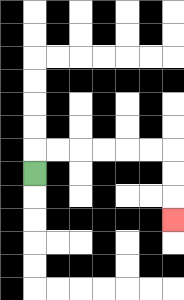{'start': '[1, 7]', 'end': '[7, 9]', 'path_directions': 'U,R,R,R,R,R,R,D,D,D', 'path_coordinates': '[[1, 7], [1, 6], [2, 6], [3, 6], [4, 6], [5, 6], [6, 6], [7, 6], [7, 7], [7, 8], [7, 9]]'}